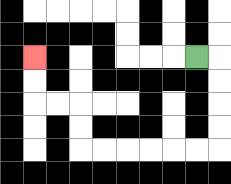{'start': '[8, 2]', 'end': '[1, 2]', 'path_directions': 'R,D,D,D,D,L,L,L,L,L,L,U,U,L,L,U,U', 'path_coordinates': '[[8, 2], [9, 2], [9, 3], [9, 4], [9, 5], [9, 6], [8, 6], [7, 6], [6, 6], [5, 6], [4, 6], [3, 6], [3, 5], [3, 4], [2, 4], [1, 4], [1, 3], [1, 2]]'}